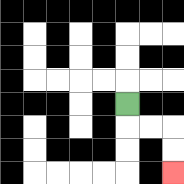{'start': '[5, 4]', 'end': '[7, 7]', 'path_directions': 'D,R,R,D,D', 'path_coordinates': '[[5, 4], [5, 5], [6, 5], [7, 5], [7, 6], [7, 7]]'}